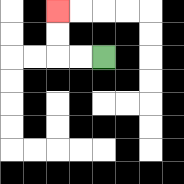{'start': '[4, 2]', 'end': '[2, 0]', 'path_directions': 'L,L,U,U', 'path_coordinates': '[[4, 2], [3, 2], [2, 2], [2, 1], [2, 0]]'}